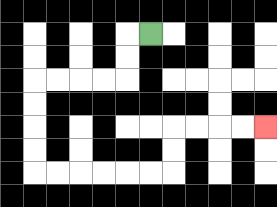{'start': '[6, 1]', 'end': '[11, 5]', 'path_directions': 'L,D,D,L,L,L,L,D,D,D,D,R,R,R,R,R,R,U,U,R,R,R,R', 'path_coordinates': '[[6, 1], [5, 1], [5, 2], [5, 3], [4, 3], [3, 3], [2, 3], [1, 3], [1, 4], [1, 5], [1, 6], [1, 7], [2, 7], [3, 7], [4, 7], [5, 7], [6, 7], [7, 7], [7, 6], [7, 5], [8, 5], [9, 5], [10, 5], [11, 5]]'}